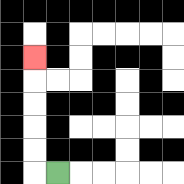{'start': '[2, 7]', 'end': '[1, 2]', 'path_directions': 'L,U,U,U,U,U', 'path_coordinates': '[[2, 7], [1, 7], [1, 6], [1, 5], [1, 4], [1, 3], [1, 2]]'}